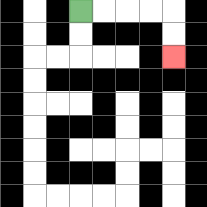{'start': '[3, 0]', 'end': '[7, 2]', 'path_directions': 'R,R,R,R,D,D', 'path_coordinates': '[[3, 0], [4, 0], [5, 0], [6, 0], [7, 0], [7, 1], [7, 2]]'}